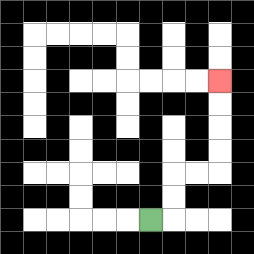{'start': '[6, 9]', 'end': '[9, 3]', 'path_directions': 'R,U,U,R,R,U,U,U,U', 'path_coordinates': '[[6, 9], [7, 9], [7, 8], [7, 7], [8, 7], [9, 7], [9, 6], [9, 5], [9, 4], [9, 3]]'}